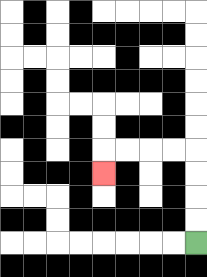{'start': '[8, 10]', 'end': '[4, 7]', 'path_directions': 'U,U,U,U,L,L,L,L,D', 'path_coordinates': '[[8, 10], [8, 9], [8, 8], [8, 7], [8, 6], [7, 6], [6, 6], [5, 6], [4, 6], [4, 7]]'}